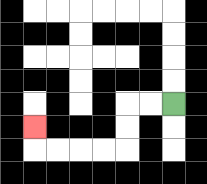{'start': '[7, 4]', 'end': '[1, 5]', 'path_directions': 'L,L,D,D,L,L,L,L,U', 'path_coordinates': '[[7, 4], [6, 4], [5, 4], [5, 5], [5, 6], [4, 6], [3, 6], [2, 6], [1, 6], [1, 5]]'}